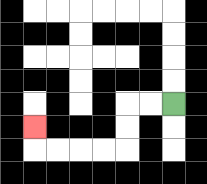{'start': '[7, 4]', 'end': '[1, 5]', 'path_directions': 'L,L,D,D,L,L,L,L,U', 'path_coordinates': '[[7, 4], [6, 4], [5, 4], [5, 5], [5, 6], [4, 6], [3, 6], [2, 6], [1, 6], [1, 5]]'}